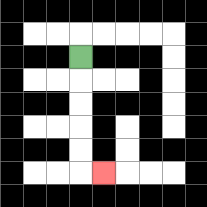{'start': '[3, 2]', 'end': '[4, 7]', 'path_directions': 'D,D,D,D,D,R', 'path_coordinates': '[[3, 2], [3, 3], [3, 4], [3, 5], [3, 6], [3, 7], [4, 7]]'}